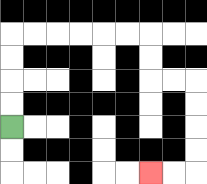{'start': '[0, 5]', 'end': '[6, 7]', 'path_directions': 'U,U,U,U,R,R,R,R,R,R,D,D,R,R,D,D,D,D,L,L', 'path_coordinates': '[[0, 5], [0, 4], [0, 3], [0, 2], [0, 1], [1, 1], [2, 1], [3, 1], [4, 1], [5, 1], [6, 1], [6, 2], [6, 3], [7, 3], [8, 3], [8, 4], [8, 5], [8, 6], [8, 7], [7, 7], [6, 7]]'}